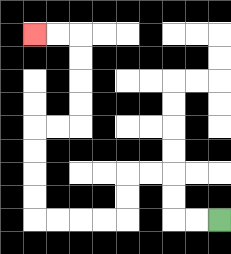{'start': '[9, 9]', 'end': '[1, 1]', 'path_directions': 'L,L,U,U,L,L,D,D,L,L,L,L,U,U,U,U,R,R,U,U,U,U,L,L', 'path_coordinates': '[[9, 9], [8, 9], [7, 9], [7, 8], [7, 7], [6, 7], [5, 7], [5, 8], [5, 9], [4, 9], [3, 9], [2, 9], [1, 9], [1, 8], [1, 7], [1, 6], [1, 5], [2, 5], [3, 5], [3, 4], [3, 3], [3, 2], [3, 1], [2, 1], [1, 1]]'}